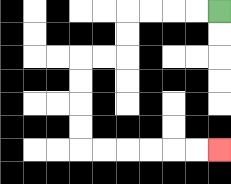{'start': '[9, 0]', 'end': '[9, 6]', 'path_directions': 'L,L,L,L,D,D,L,L,D,D,D,D,R,R,R,R,R,R', 'path_coordinates': '[[9, 0], [8, 0], [7, 0], [6, 0], [5, 0], [5, 1], [5, 2], [4, 2], [3, 2], [3, 3], [3, 4], [3, 5], [3, 6], [4, 6], [5, 6], [6, 6], [7, 6], [8, 6], [9, 6]]'}